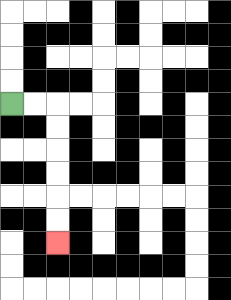{'start': '[0, 4]', 'end': '[2, 10]', 'path_directions': 'R,R,D,D,D,D,D,D', 'path_coordinates': '[[0, 4], [1, 4], [2, 4], [2, 5], [2, 6], [2, 7], [2, 8], [2, 9], [2, 10]]'}